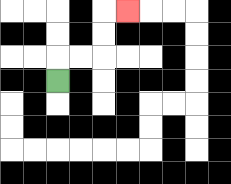{'start': '[2, 3]', 'end': '[5, 0]', 'path_directions': 'U,R,R,U,U,R', 'path_coordinates': '[[2, 3], [2, 2], [3, 2], [4, 2], [4, 1], [4, 0], [5, 0]]'}